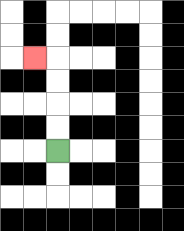{'start': '[2, 6]', 'end': '[1, 2]', 'path_directions': 'U,U,U,U,L', 'path_coordinates': '[[2, 6], [2, 5], [2, 4], [2, 3], [2, 2], [1, 2]]'}